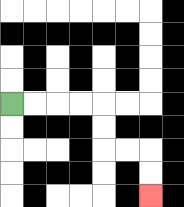{'start': '[0, 4]', 'end': '[6, 8]', 'path_directions': 'R,R,R,R,D,D,R,R,D,D', 'path_coordinates': '[[0, 4], [1, 4], [2, 4], [3, 4], [4, 4], [4, 5], [4, 6], [5, 6], [6, 6], [6, 7], [6, 8]]'}